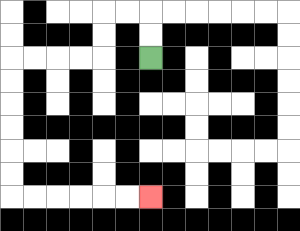{'start': '[6, 2]', 'end': '[6, 8]', 'path_directions': 'U,U,L,L,D,D,L,L,L,L,D,D,D,D,D,D,R,R,R,R,R,R', 'path_coordinates': '[[6, 2], [6, 1], [6, 0], [5, 0], [4, 0], [4, 1], [4, 2], [3, 2], [2, 2], [1, 2], [0, 2], [0, 3], [0, 4], [0, 5], [0, 6], [0, 7], [0, 8], [1, 8], [2, 8], [3, 8], [4, 8], [5, 8], [6, 8]]'}